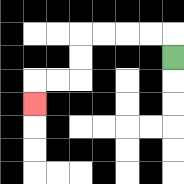{'start': '[7, 2]', 'end': '[1, 4]', 'path_directions': 'U,L,L,L,L,D,D,L,L,D', 'path_coordinates': '[[7, 2], [7, 1], [6, 1], [5, 1], [4, 1], [3, 1], [3, 2], [3, 3], [2, 3], [1, 3], [1, 4]]'}